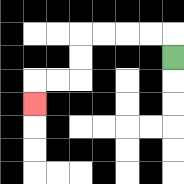{'start': '[7, 2]', 'end': '[1, 4]', 'path_directions': 'U,L,L,L,L,D,D,L,L,D', 'path_coordinates': '[[7, 2], [7, 1], [6, 1], [5, 1], [4, 1], [3, 1], [3, 2], [3, 3], [2, 3], [1, 3], [1, 4]]'}